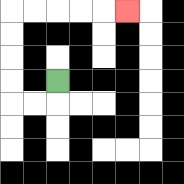{'start': '[2, 3]', 'end': '[5, 0]', 'path_directions': 'D,L,L,U,U,U,U,R,R,R,R,R', 'path_coordinates': '[[2, 3], [2, 4], [1, 4], [0, 4], [0, 3], [0, 2], [0, 1], [0, 0], [1, 0], [2, 0], [3, 0], [4, 0], [5, 0]]'}